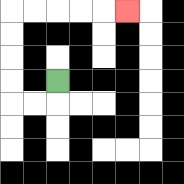{'start': '[2, 3]', 'end': '[5, 0]', 'path_directions': 'D,L,L,U,U,U,U,R,R,R,R,R', 'path_coordinates': '[[2, 3], [2, 4], [1, 4], [0, 4], [0, 3], [0, 2], [0, 1], [0, 0], [1, 0], [2, 0], [3, 0], [4, 0], [5, 0]]'}